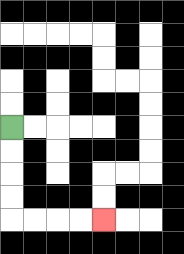{'start': '[0, 5]', 'end': '[4, 9]', 'path_directions': 'D,D,D,D,R,R,R,R', 'path_coordinates': '[[0, 5], [0, 6], [0, 7], [0, 8], [0, 9], [1, 9], [2, 9], [3, 9], [4, 9]]'}